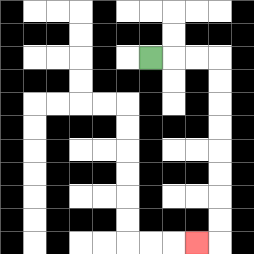{'start': '[6, 2]', 'end': '[8, 10]', 'path_directions': 'R,R,R,D,D,D,D,D,D,D,D,L', 'path_coordinates': '[[6, 2], [7, 2], [8, 2], [9, 2], [9, 3], [9, 4], [9, 5], [9, 6], [9, 7], [9, 8], [9, 9], [9, 10], [8, 10]]'}